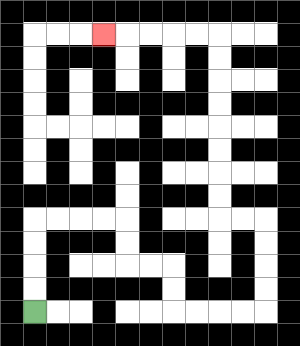{'start': '[1, 13]', 'end': '[4, 1]', 'path_directions': 'U,U,U,U,R,R,R,R,D,D,R,R,D,D,R,R,R,R,U,U,U,U,L,L,U,U,U,U,U,U,U,U,L,L,L,L,L', 'path_coordinates': '[[1, 13], [1, 12], [1, 11], [1, 10], [1, 9], [2, 9], [3, 9], [4, 9], [5, 9], [5, 10], [5, 11], [6, 11], [7, 11], [7, 12], [7, 13], [8, 13], [9, 13], [10, 13], [11, 13], [11, 12], [11, 11], [11, 10], [11, 9], [10, 9], [9, 9], [9, 8], [9, 7], [9, 6], [9, 5], [9, 4], [9, 3], [9, 2], [9, 1], [8, 1], [7, 1], [6, 1], [5, 1], [4, 1]]'}